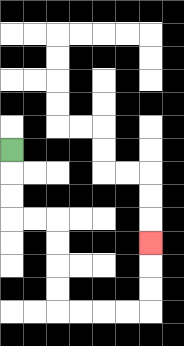{'start': '[0, 6]', 'end': '[6, 10]', 'path_directions': 'D,D,D,R,R,D,D,D,D,R,R,R,R,U,U,U', 'path_coordinates': '[[0, 6], [0, 7], [0, 8], [0, 9], [1, 9], [2, 9], [2, 10], [2, 11], [2, 12], [2, 13], [3, 13], [4, 13], [5, 13], [6, 13], [6, 12], [6, 11], [6, 10]]'}